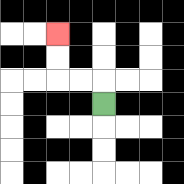{'start': '[4, 4]', 'end': '[2, 1]', 'path_directions': 'U,L,L,U,U', 'path_coordinates': '[[4, 4], [4, 3], [3, 3], [2, 3], [2, 2], [2, 1]]'}